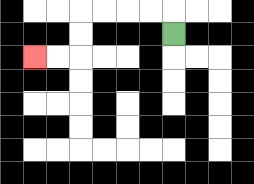{'start': '[7, 1]', 'end': '[1, 2]', 'path_directions': 'U,L,L,L,L,D,D,L,L', 'path_coordinates': '[[7, 1], [7, 0], [6, 0], [5, 0], [4, 0], [3, 0], [3, 1], [3, 2], [2, 2], [1, 2]]'}